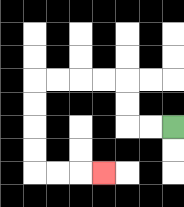{'start': '[7, 5]', 'end': '[4, 7]', 'path_directions': 'L,L,U,U,L,L,L,L,D,D,D,D,R,R,R', 'path_coordinates': '[[7, 5], [6, 5], [5, 5], [5, 4], [5, 3], [4, 3], [3, 3], [2, 3], [1, 3], [1, 4], [1, 5], [1, 6], [1, 7], [2, 7], [3, 7], [4, 7]]'}